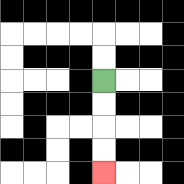{'start': '[4, 3]', 'end': '[4, 7]', 'path_directions': 'D,D,D,D', 'path_coordinates': '[[4, 3], [4, 4], [4, 5], [4, 6], [4, 7]]'}